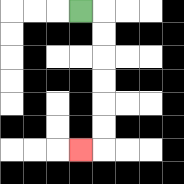{'start': '[3, 0]', 'end': '[3, 6]', 'path_directions': 'R,D,D,D,D,D,D,L', 'path_coordinates': '[[3, 0], [4, 0], [4, 1], [4, 2], [4, 3], [4, 4], [4, 5], [4, 6], [3, 6]]'}